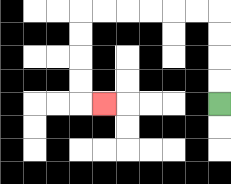{'start': '[9, 4]', 'end': '[4, 4]', 'path_directions': 'U,U,U,U,L,L,L,L,L,L,D,D,D,D,R', 'path_coordinates': '[[9, 4], [9, 3], [9, 2], [9, 1], [9, 0], [8, 0], [7, 0], [6, 0], [5, 0], [4, 0], [3, 0], [3, 1], [3, 2], [3, 3], [3, 4], [4, 4]]'}